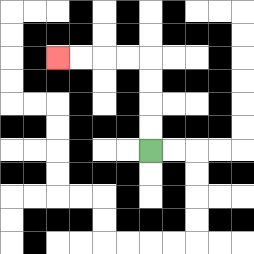{'start': '[6, 6]', 'end': '[2, 2]', 'path_directions': 'U,U,U,U,L,L,L,L', 'path_coordinates': '[[6, 6], [6, 5], [6, 4], [6, 3], [6, 2], [5, 2], [4, 2], [3, 2], [2, 2]]'}